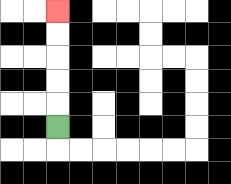{'start': '[2, 5]', 'end': '[2, 0]', 'path_directions': 'U,U,U,U,U', 'path_coordinates': '[[2, 5], [2, 4], [2, 3], [2, 2], [2, 1], [2, 0]]'}